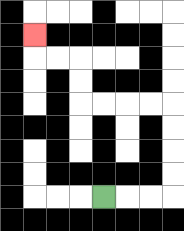{'start': '[4, 8]', 'end': '[1, 1]', 'path_directions': 'R,R,R,U,U,U,U,L,L,L,L,U,U,L,L,U', 'path_coordinates': '[[4, 8], [5, 8], [6, 8], [7, 8], [7, 7], [7, 6], [7, 5], [7, 4], [6, 4], [5, 4], [4, 4], [3, 4], [3, 3], [3, 2], [2, 2], [1, 2], [1, 1]]'}